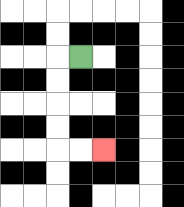{'start': '[3, 2]', 'end': '[4, 6]', 'path_directions': 'L,D,D,D,D,R,R', 'path_coordinates': '[[3, 2], [2, 2], [2, 3], [2, 4], [2, 5], [2, 6], [3, 6], [4, 6]]'}